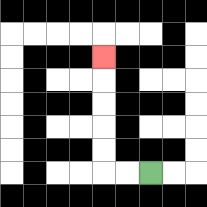{'start': '[6, 7]', 'end': '[4, 2]', 'path_directions': 'L,L,U,U,U,U,U', 'path_coordinates': '[[6, 7], [5, 7], [4, 7], [4, 6], [4, 5], [4, 4], [4, 3], [4, 2]]'}